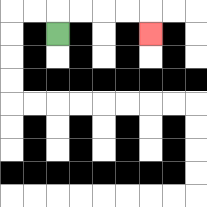{'start': '[2, 1]', 'end': '[6, 1]', 'path_directions': 'U,R,R,R,R,D', 'path_coordinates': '[[2, 1], [2, 0], [3, 0], [4, 0], [5, 0], [6, 0], [6, 1]]'}